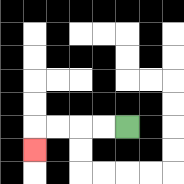{'start': '[5, 5]', 'end': '[1, 6]', 'path_directions': 'L,L,L,L,D', 'path_coordinates': '[[5, 5], [4, 5], [3, 5], [2, 5], [1, 5], [1, 6]]'}